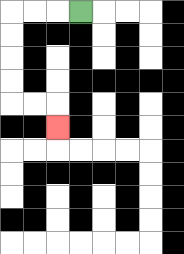{'start': '[3, 0]', 'end': '[2, 5]', 'path_directions': 'L,L,L,D,D,D,D,R,R,D', 'path_coordinates': '[[3, 0], [2, 0], [1, 0], [0, 0], [0, 1], [0, 2], [0, 3], [0, 4], [1, 4], [2, 4], [2, 5]]'}